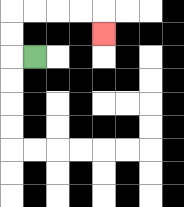{'start': '[1, 2]', 'end': '[4, 1]', 'path_directions': 'L,U,U,R,R,R,R,D', 'path_coordinates': '[[1, 2], [0, 2], [0, 1], [0, 0], [1, 0], [2, 0], [3, 0], [4, 0], [4, 1]]'}